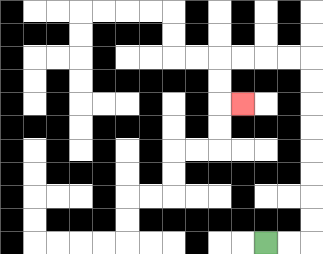{'start': '[11, 10]', 'end': '[10, 4]', 'path_directions': 'R,R,U,U,U,U,U,U,U,U,L,L,L,L,D,D,R', 'path_coordinates': '[[11, 10], [12, 10], [13, 10], [13, 9], [13, 8], [13, 7], [13, 6], [13, 5], [13, 4], [13, 3], [13, 2], [12, 2], [11, 2], [10, 2], [9, 2], [9, 3], [9, 4], [10, 4]]'}